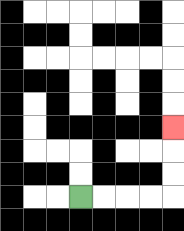{'start': '[3, 8]', 'end': '[7, 5]', 'path_directions': 'R,R,R,R,U,U,U', 'path_coordinates': '[[3, 8], [4, 8], [5, 8], [6, 8], [7, 8], [7, 7], [7, 6], [7, 5]]'}